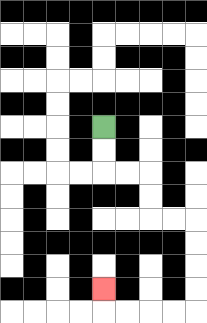{'start': '[4, 5]', 'end': '[4, 12]', 'path_directions': 'D,D,R,R,D,D,R,R,D,D,D,D,L,L,L,L,U', 'path_coordinates': '[[4, 5], [4, 6], [4, 7], [5, 7], [6, 7], [6, 8], [6, 9], [7, 9], [8, 9], [8, 10], [8, 11], [8, 12], [8, 13], [7, 13], [6, 13], [5, 13], [4, 13], [4, 12]]'}